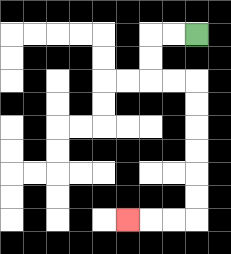{'start': '[8, 1]', 'end': '[5, 9]', 'path_directions': 'L,L,D,D,R,R,D,D,D,D,D,D,L,L,L', 'path_coordinates': '[[8, 1], [7, 1], [6, 1], [6, 2], [6, 3], [7, 3], [8, 3], [8, 4], [8, 5], [8, 6], [8, 7], [8, 8], [8, 9], [7, 9], [6, 9], [5, 9]]'}